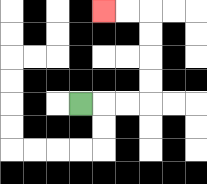{'start': '[3, 4]', 'end': '[4, 0]', 'path_directions': 'R,R,R,U,U,U,U,L,L', 'path_coordinates': '[[3, 4], [4, 4], [5, 4], [6, 4], [6, 3], [6, 2], [6, 1], [6, 0], [5, 0], [4, 0]]'}